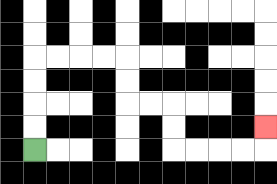{'start': '[1, 6]', 'end': '[11, 5]', 'path_directions': 'U,U,U,U,R,R,R,R,D,D,R,R,D,D,R,R,R,R,U', 'path_coordinates': '[[1, 6], [1, 5], [1, 4], [1, 3], [1, 2], [2, 2], [3, 2], [4, 2], [5, 2], [5, 3], [5, 4], [6, 4], [7, 4], [7, 5], [7, 6], [8, 6], [9, 6], [10, 6], [11, 6], [11, 5]]'}